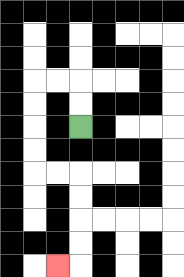{'start': '[3, 5]', 'end': '[2, 11]', 'path_directions': 'U,U,L,L,D,D,D,D,R,R,D,D,D,D,L', 'path_coordinates': '[[3, 5], [3, 4], [3, 3], [2, 3], [1, 3], [1, 4], [1, 5], [1, 6], [1, 7], [2, 7], [3, 7], [3, 8], [3, 9], [3, 10], [3, 11], [2, 11]]'}